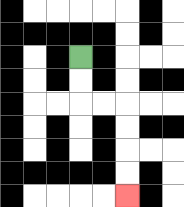{'start': '[3, 2]', 'end': '[5, 8]', 'path_directions': 'D,D,R,R,D,D,D,D', 'path_coordinates': '[[3, 2], [3, 3], [3, 4], [4, 4], [5, 4], [5, 5], [5, 6], [5, 7], [5, 8]]'}